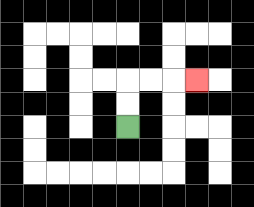{'start': '[5, 5]', 'end': '[8, 3]', 'path_directions': 'U,U,R,R,R', 'path_coordinates': '[[5, 5], [5, 4], [5, 3], [6, 3], [7, 3], [8, 3]]'}